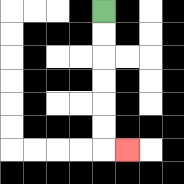{'start': '[4, 0]', 'end': '[5, 6]', 'path_directions': 'D,D,D,D,D,D,R', 'path_coordinates': '[[4, 0], [4, 1], [4, 2], [4, 3], [4, 4], [4, 5], [4, 6], [5, 6]]'}